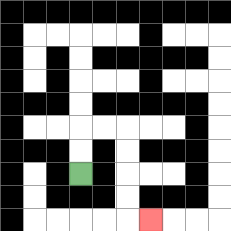{'start': '[3, 7]', 'end': '[6, 9]', 'path_directions': 'U,U,R,R,D,D,D,D,R', 'path_coordinates': '[[3, 7], [3, 6], [3, 5], [4, 5], [5, 5], [5, 6], [5, 7], [5, 8], [5, 9], [6, 9]]'}